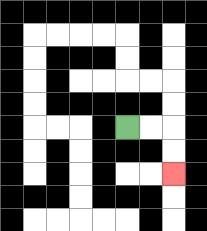{'start': '[5, 5]', 'end': '[7, 7]', 'path_directions': 'R,R,D,D', 'path_coordinates': '[[5, 5], [6, 5], [7, 5], [7, 6], [7, 7]]'}